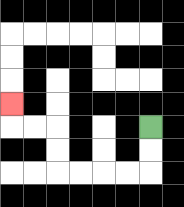{'start': '[6, 5]', 'end': '[0, 4]', 'path_directions': 'D,D,L,L,L,L,U,U,L,L,U', 'path_coordinates': '[[6, 5], [6, 6], [6, 7], [5, 7], [4, 7], [3, 7], [2, 7], [2, 6], [2, 5], [1, 5], [0, 5], [0, 4]]'}